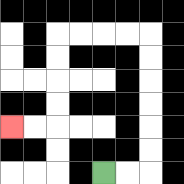{'start': '[4, 7]', 'end': '[0, 5]', 'path_directions': 'R,R,U,U,U,U,U,U,L,L,L,L,D,D,D,D,L,L', 'path_coordinates': '[[4, 7], [5, 7], [6, 7], [6, 6], [6, 5], [6, 4], [6, 3], [6, 2], [6, 1], [5, 1], [4, 1], [3, 1], [2, 1], [2, 2], [2, 3], [2, 4], [2, 5], [1, 5], [0, 5]]'}